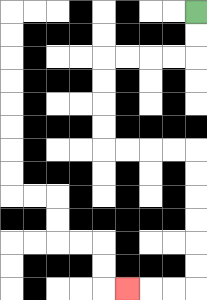{'start': '[8, 0]', 'end': '[5, 12]', 'path_directions': 'D,D,L,L,L,L,D,D,D,D,R,R,R,R,D,D,D,D,D,D,L,L,L', 'path_coordinates': '[[8, 0], [8, 1], [8, 2], [7, 2], [6, 2], [5, 2], [4, 2], [4, 3], [4, 4], [4, 5], [4, 6], [5, 6], [6, 6], [7, 6], [8, 6], [8, 7], [8, 8], [8, 9], [8, 10], [8, 11], [8, 12], [7, 12], [6, 12], [5, 12]]'}